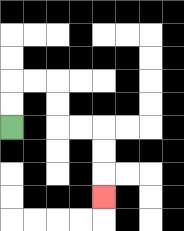{'start': '[0, 5]', 'end': '[4, 8]', 'path_directions': 'U,U,R,R,D,D,R,R,D,D,D', 'path_coordinates': '[[0, 5], [0, 4], [0, 3], [1, 3], [2, 3], [2, 4], [2, 5], [3, 5], [4, 5], [4, 6], [4, 7], [4, 8]]'}